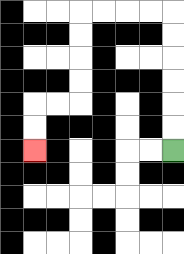{'start': '[7, 6]', 'end': '[1, 6]', 'path_directions': 'U,U,U,U,U,U,L,L,L,L,D,D,D,D,L,L,D,D', 'path_coordinates': '[[7, 6], [7, 5], [7, 4], [7, 3], [7, 2], [7, 1], [7, 0], [6, 0], [5, 0], [4, 0], [3, 0], [3, 1], [3, 2], [3, 3], [3, 4], [2, 4], [1, 4], [1, 5], [1, 6]]'}